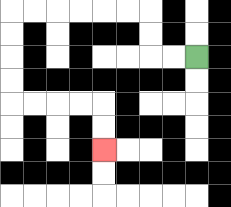{'start': '[8, 2]', 'end': '[4, 6]', 'path_directions': 'L,L,U,U,L,L,L,L,L,L,D,D,D,D,R,R,R,R,D,D', 'path_coordinates': '[[8, 2], [7, 2], [6, 2], [6, 1], [6, 0], [5, 0], [4, 0], [3, 0], [2, 0], [1, 0], [0, 0], [0, 1], [0, 2], [0, 3], [0, 4], [1, 4], [2, 4], [3, 4], [4, 4], [4, 5], [4, 6]]'}